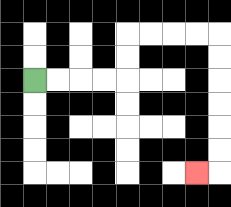{'start': '[1, 3]', 'end': '[8, 7]', 'path_directions': 'R,R,R,R,U,U,R,R,R,R,D,D,D,D,D,D,L', 'path_coordinates': '[[1, 3], [2, 3], [3, 3], [4, 3], [5, 3], [5, 2], [5, 1], [6, 1], [7, 1], [8, 1], [9, 1], [9, 2], [9, 3], [9, 4], [9, 5], [9, 6], [9, 7], [8, 7]]'}